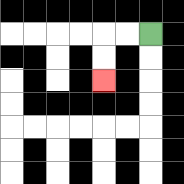{'start': '[6, 1]', 'end': '[4, 3]', 'path_directions': 'L,L,D,D', 'path_coordinates': '[[6, 1], [5, 1], [4, 1], [4, 2], [4, 3]]'}